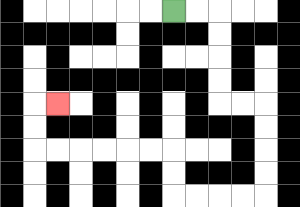{'start': '[7, 0]', 'end': '[2, 4]', 'path_directions': 'R,R,D,D,D,D,R,R,D,D,D,D,L,L,L,L,U,U,L,L,L,L,L,L,U,U,R', 'path_coordinates': '[[7, 0], [8, 0], [9, 0], [9, 1], [9, 2], [9, 3], [9, 4], [10, 4], [11, 4], [11, 5], [11, 6], [11, 7], [11, 8], [10, 8], [9, 8], [8, 8], [7, 8], [7, 7], [7, 6], [6, 6], [5, 6], [4, 6], [3, 6], [2, 6], [1, 6], [1, 5], [1, 4], [2, 4]]'}